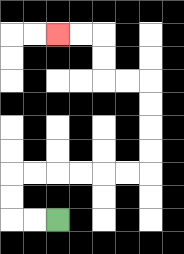{'start': '[2, 9]', 'end': '[2, 1]', 'path_directions': 'L,L,U,U,R,R,R,R,R,R,U,U,U,U,L,L,U,U,L,L', 'path_coordinates': '[[2, 9], [1, 9], [0, 9], [0, 8], [0, 7], [1, 7], [2, 7], [3, 7], [4, 7], [5, 7], [6, 7], [6, 6], [6, 5], [6, 4], [6, 3], [5, 3], [4, 3], [4, 2], [4, 1], [3, 1], [2, 1]]'}